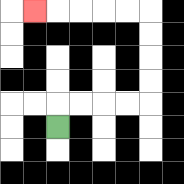{'start': '[2, 5]', 'end': '[1, 0]', 'path_directions': 'U,R,R,R,R,U,U,U,U,L,L,L,L,L', 'path_coordinates': '[[2, 5], [2, 4], [3, 4], [4, 4], [5, 4], [6, 4], [6, 3], [6, 2], [6, 1], [6, 0], [5, 0], [4, 0], [3, 0], [2, 0], [1, 0]]'}